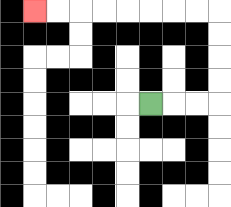{'start': '[6, 4]', 'end': '[1, 0]', 'path_directions': 'R,R,R,U,U,U,U,L,L,L,L,L,L,L,L', 'path_coordinates': '[[6, 4], [7, 4], [8, 4], [9, 4], [9, 3], [9, 2], [9, 1], [9, 0], [8, 0], [7, 0], [6, 0], [5, 0], [4, 0], [3, 0], [2, 0], [1, 0]]'}